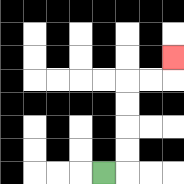{'start': '[4, 7]', 'end': '[7, 2]', 'path_directions': 'R,U,U,U,U,R,R,U', 'path_coordinates': '[[4, 7], [5, 7], [5, 6], [5, 5], [5, 4], [5, 3], [6, 3], [7, 3], [7, 2]]'}